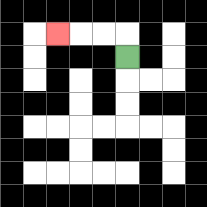{'start': '[5, 2]', 'end': '[2, 1]', 'path_directions': 'U,L,L,L', 'path_coordinates': '[[5, 2], [5, 1], [4, 1], [3, 1], [2, 1]]'}